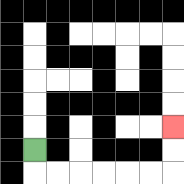{'start': '[1, 6]', 'end': '[7, 5]', 'path_directions': 'D,R,R,R,R,R,R,U,U', 'path_coordinates': '[[1, 6], [1, 7], [2, 7], [3, 7], [4, 7], [5, 7], [6, 7], [7, 7], [7, 6], [7, 5]]'}